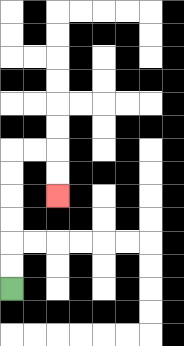{'start': '[0, 12]', 'end': '[2, 8]', 'path_directions': 'U,U,U,U,U,U,R,R,D,D', 'path_coordinates': '[[0, 12], [0, 11], [0, 10], [0, 9], [0, 8], [0, 7], [0, 6], [1, 6], [2, 6], [2, 7], [2, 8]]'}